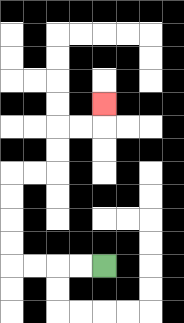{'start': '[4, 11]', 'end': '[4, 4]', 'path_directions': 'L,L,L,L,U,U,U,U,R,R,U,U,R,R,U', 'path_coordinates': '[[4, 11], [3, 11], [2, 11], [1, 11], [0, 11], [0, 10], [0, 9], [0, 8], [0, 7], [1, 7], [2, 7], [2, 6], [2, 5], [3, 5], [4, 5], [4, 4]]'}